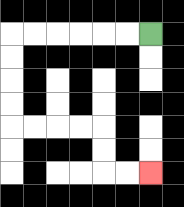{'start': '[6, 1]', 'end': '[6, 7]', 'path_directions': 'L,L,L,L,L,L,D,D,D,D,R,R,R,R,D,D,R,R', 'path_coordinates': '[[6, 1], [5, 1], [4, 1], [3, 1], [2, 1], [1, 1], [0, 1], [0, 2], [0, 3], [0, 4], [0, 5], [1, 5], [2, 5], [3, 5], [4, 5], [4, 6], [4, 7], [5, 7], [6, 7]]'}